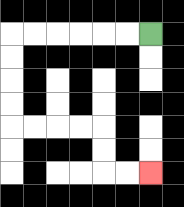{'start': '[6, 1]', 'end': '[6, 7]', 'path_directions': 'L,L,L,L,L,L,D,D,D,D,R,R,R,R,D,D,R,R', 'path_coordinates': '[[6, 1], [5, 1], [4, 1], [3, 1], [2, 1], [1, 1], [0, 1], [0, 2], [0, 3], [0, 4], [0, 5], [1, 5], [2, 5], [3, 5], [4, 5], [4, 6], [4, 7], [5, 7], [6, 7]]'}